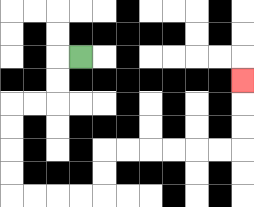{'start': '[3, 2]', 'end': '[10, 3]', 'path_directions': 'L,D,D,L,L,D,D,D,D,R,R,R,R,U,U,R,R,R,R,R,R,U,U,U', 'path_coordinates': '[[3, 2], [2, 2], [2, 3], [2, 4], [1, 4], [0, 4], [0, 5], [0, 6], [0, 7], [0, 8], [1, 8], [2, 8], [3, 8], [4, 8], [4, 7], [4, 6], [5, 6], [6, 6], [7, 6], [8, 6], [9, 6], [10, 6], [10, 5], [10, 4], [10, 3]]'}